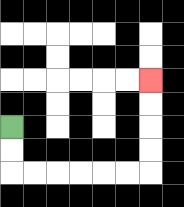{'start': '[0, 5]', 'end': '[6, 3]', 'path_directions': 'D,D,R,R,R,R,R,R,U,U,U,U', 'path_coordinates': '[[0, 5], [0, 6], [0, 7], [1, 7], [2, 7], [3, 7], [4, 7], [5, 7], [6, 7], [6, 6], [6, 5], [6, 4], [6, 3]]'}